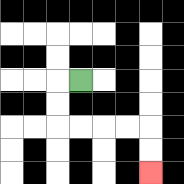{'start': '[3, 3]', 'end': '[6, 7]', 'path_directions': 'L,D,D,R,R,R,R,D,D', 'path_coordinates': '[[3, 3], [2, 3], [2, 4], [2, 5], [3, 5], [4, 5], [5, 5], [6, 5], [6, 6], [6, 7]]'}